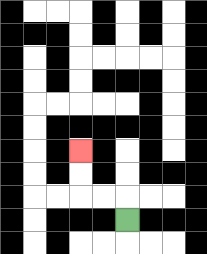{'start': '[5, 9]', 'end': '[3, 6]', 'path_directions': 'U,L,L,U,U', 'path_coordinates': '[[5, 9], [5, 8], [4, 8], [3, 8], [3, 7], [3, 6]]'}